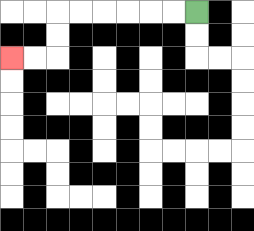{'start': '[8, 0]', 'end': '[0, 2]', 'path_directions': 'L,L,L,L,L,L,D,D,L,L', 'path_coordinates': '[[8, 0], [7, 0], [6, 0], [5, 0], [4, 0], [3, 0], [2, 0], [2, 1], [2, 2], [1, 2], [0, 2]]'}